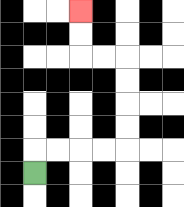{'start': '[1, 7]', 'end': '[3, 0]', 'path_directions': 'U,R,R,R,R,U,U,U,U,L,L,U,U', 'path_coordinates': '[[1, 7], [1, 6], [2, 6], [3, 6], [4, 6], [5, 6], [5, 5], [5, 4], [5, 3], [5, 2], [4, 2], [3, 2], [3, 1], [3, 0]]'}